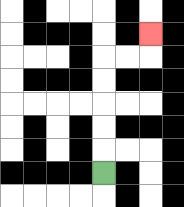{'start': '[4, 7]', 'end': '[6, 1]', 'path_directions': 'U,U,U,U,U,R,R,U', 'path_coordinates': '[[4, 7], [4, 6], [4, 5], [4, 4], [4, 3], [4, 2], [5, 2], [6, 2], [6, 1]]'}